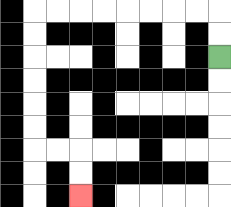{'start': '[9, 2]', 'end': '[3, 8]', 'path_directions': 'U,U,L,L,L,L,L,L,L,L,D,D,D,D,D,D,R,R,D,D', 'path_coordinates': '[[9, 2], [9, 1], [9, 0], [8, 0], [7, 0], [6, 0], [5, 0], [4, 0], [3, 0], [2, 0], [1, 0], [1, 1], [1, 2], [1, 3], [1, 4], [1, 5], [1, 6], [2, 6], [3, 6], [3, 7], [3, 8]]'}